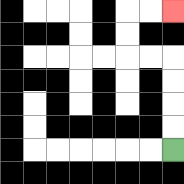{'start': '[7, 6]', 'end': '[7, 0]', 'path_directions': 'U,U,U,U,L,L,U,U,R,R', 'path_coordinates': '[[7, 6], [7, 5], [7, 4], [7, 3], [7, 2], [6, 2], [5, 2], [5, 1], [5, 0], [6, 0], [7, 0]]'}